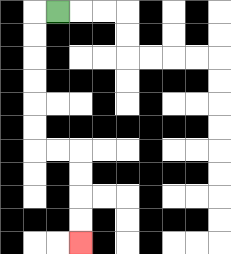{'start': '[2, 0]', 'end': '[3, 10]', 'path_directions': 'L,D,D,D,D,D,D,R,R,D,D,D,D', 'path_coordinates': '[[2, 0], [1, 0], [1, 1], [1, 2], [1, 3], [1, 4], [1, 5], [1, 6], [2, 6], [3, 6], [3, 7], [3, 8], [3, 9], [3, 10]]'}